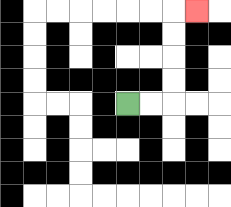{'start': '[5, 4]', 'end': '[8, 0]', 'path_directions': 'R,R,U,U,U,U,R', 'path_coordinates': '[[5, 4], [6, 4], [7, 4], [7, 3], [7, 2], [7, 1], [7, 0], [8, 0]]'}